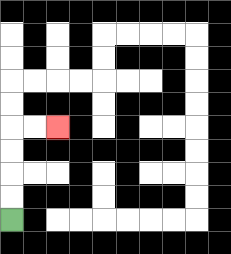{'start': '[0, 9]', 'end': '[2, 5]', 'path_directions': 'U,U,U,U,R,R', 'path_coordinates': '[[0, 9], [0, 8], [0, 7], [0, 6], [0, 5], [1, 5], [2, 5]]'}